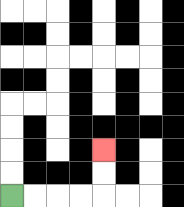{'start': '[0, 8]', 'end': '[4, 6]', 'path_directions': 'R,R,R,R,U,U', 'path_coordinates': '[[0, 8], [1, 8], [2, 8], [3, 8], [4, 8], [4, 7], [4, 6]]'}